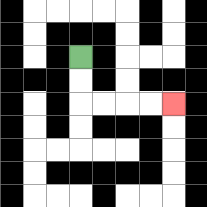{'start': '[3, 2]', 'end': '[7, 4]', 'path_directions': 'D,D,R,R,R,R', 'path_coordinates': '[[3, 2], [3, 3], [3, 4], [4, 4], [5, 4], [6, 4], [7, 4]]'}